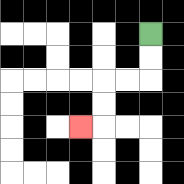{'start': '[6, 1]', 'end': '[3, 5]', 'path_directions': 'D,D,L,L,D,D,L', 'path_coordinates': '[[6, 1], [6, 2], [6, 3], [5, 3], [4, 3], [4, 4], [4, 5], [3, 5]]'}